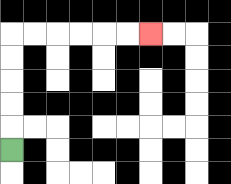{'start': '[0, 6]', 'end': '[6, 1]', 'path_directions': 'U,U,U,U,U,R,R,R,R,R,R', 'path_coordinates': '[[0, 6], [0, 5], [0, 4], [0, 3], [0, 2], [0, 1], [1, 1], [2, 1], [3, 1], [4, 1], [5, 1], [6, 1]]'}